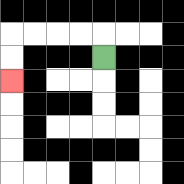{'start': '[4, 2]', 'end': '[0, 3]', 'path_directions': 'U,L,L,L,L,D,D', 'path_coordinates': '[[4, 2], [4, 1], [3, 1], [2, 1], [1, 1], [0, 1], [0, 2], [0, 3]]'}